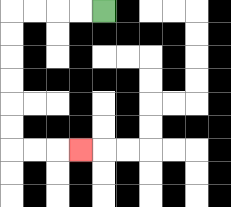{'start': '[4, 0]', 'end': '[3, 6]', 'path_directions': 'L,L,L,L,D,D,D,D,D,D,R,R,R', 'path_coordinates': '[[4, 0], [3, 0], [2, 0], [1, 0], [0, 0], [0, 1], [0, 2], [0, 3], [0, 4], [0, 5], [0, 6], [1, 6], [2, 6], [3, 6]]'}